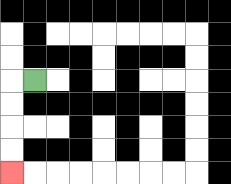{'start': '[1, 3]', 'end': '[0, 7]', 'path_directions': 'L,D,D,D,D', 'path_coordinates': '[[1, 3], [0, 3], [0, 4], [0, 5], [0, 6], [0, 7]]'}